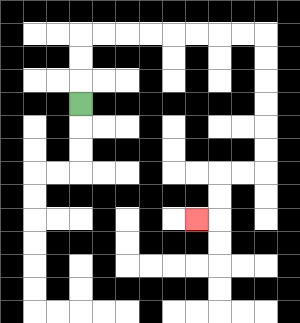{'start': '[3, 4]', 'end': '[8, 9]', 'path_directions': 'U,U,U,R,R,R,R,R,R,R,R,D,D,D,D,D,D,L,L,D,D,L', 'path_coordinates': '[[3, 4], [3, 3], [3, 2], [3, 1], [4, 1], [5, 1], [6, 1], [7, 1], [8, 1], [9, 1], [10, 1], [11, 1], [11, 2], [11, 3], [11, 4], [11, 5], [11, 6], [11, 7], [10, 7], [9, 7], [9, 8], [9, 9], [8, 9]]'}